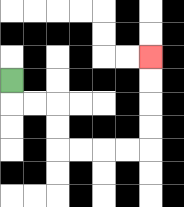{'start': '[0, 3]', 'end': '[6, 2]', 'path_directions': 'D,R,R,D,D,R,R,R,R,U,U,U,U', 'path_coordinates': '[[0, 3], [0, 4], [1, 4], [2, 4], [2, 5], [2, 6], [3, 6], [4, 6], [5, 6], [6, 6], [6, 5], [6, 4], [6, 3], [6, 2]]'}